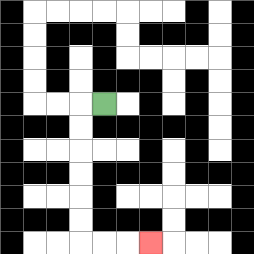{'start': '[4, 4]', 'end': '[6, 10]', 'path_directions': 'L,D,D,D,D,D,D,R,R,R', 'path_coordinates': '[[4, 4], [3, 4], [3, 5], [3, 6], [3, 7], [3, 8], [3, 9], [3, 10], [4, 10], [5, 10], [6, 10]]'}